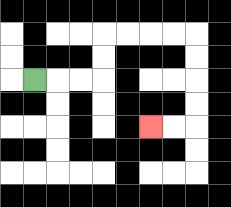{'start': '[1, 3]', 'end': '[6, 5]', 'path_directions': 'R,R,R,U,U,R,R,R,R,D,D,D,D,L,L', 'path_coordinates': '[[1, 3], [2, 3], [3, 3], [4, 3], [4, 2], [4, 1], [5, 1], [6, 1], [7, 1], [8, 1], [8, 2], [8, 3], [8, 4], [8, 5], [7, 5], [6, 5]]'}